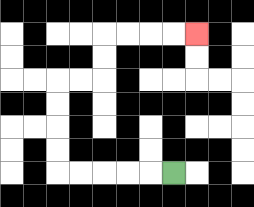{'start': '[7, 7]', 'end': '[8, 1]', 'path_directions': 'L,L,L,L,L,U,U,U,U,R,R,U,U,R,R,R,R', 'path_coordinates': '[[7, 7], [6, 7], [5, 7], [4, 7], [3, 7], [2, 7], [2, 6], [2, 5], [2, 4], [2, 3], [3, 3], [4, 3], [4, 2], [4, 1], [5, 1], [6, 1], [7, 1], [8, 1]]'}